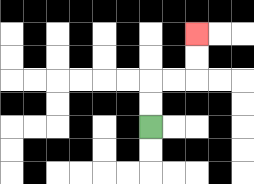{'start': '[6, 5]', 'end': '[8, 1]', 'path_directions': 'U,U,R,R,U,U', 'path_coordinates': '[[6, 5], [6, 4], [6, 3], [7, 3], [8, 3], [8, 2], [8, 1]]'}